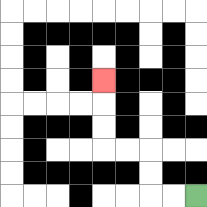{'start': '[8, 8]', 'end': '[4, 3]', 'path_directions': 'L,L,U,U,L,L,U,U,U', 'path_coordinates': '[[8, 8], [7, 8], [6, 8], [6, 7], [6, 6], [5, 6], [4, 6], [4, 5], [4, 4], [4, 3]]'}